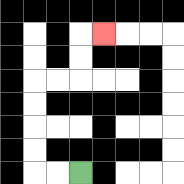{'start': '[3, 7]', 'end': '[4, 1]', 'path_directions': 'L,L,U,U,U,U,R,R,U,U,R', 'path_coordinates': '[[3, 7], [2, 7], [1, 7], [1, 6], [1, 5], [1, 4], [1, 3], [2, 3], [3, 3], [3, 2], [3, 1], [4, 1]]'}